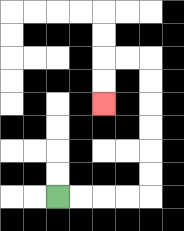{'start': '[2, 8]', 'end': '[4, 4]', 'path_directions': 'R,R,R,R,U,U,U,U,U,U,L,L,D,D', 'path_coordinates': '[[2, 8], [3, 8], [4, 8], [5, 8], [6, 8], [6, 7], [6, 6], [6, 5], [6, 4], [6, 3], [6, 2], [5, 2], [4, 2], [4, 3], [4, 4]]'}